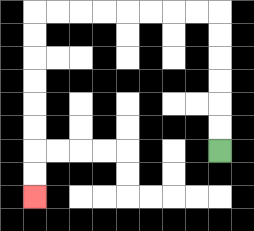{'start': '[9, 6]', 'end': '[1, 8]', 'path_directions': 'U,U,U,U,U,U,L,L,L,L,L,L,L,L,D,D,D,D,D,D,D,D', 'path_coordinates': '[[9, 6], [9, 5], [9, 4], [9, 3], [9, 2], [9, 1], [9, 0], [8, 0], [7, 0], [6, 0], [5, 0], [4, 0], [3, 0], [2, 0], [1, 0], [1, 1], [1, 2], [1, 3], [1, 4], [1, 5], [1, 6], [1, 7], [1, 8]]'}